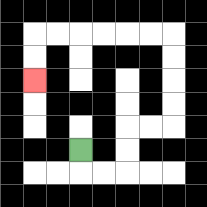{'start': '[3, 6]', 'end': '[1, 3]', 'path_directions': 'D,R,R,U,U,R,R,U,U,U,U,L,L,L,L,L,L,D,D', 'path_coordinates': '[[3, 6], [3, 7], [4, 7], [5, 7], [5, 6], [5, 5], [6, 5], [7, 5], [7, 4], [7, 3], [7, 2], [7, 1], [6, 1], [5, 1], [4, 1], [3, 1], [2, 1], [1, 1], [1, 2], [1, 3]]'}